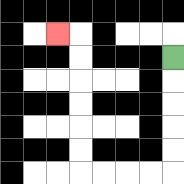{'start': '[7, 2]', 'end': '[2, 1]', 'path_directions': 'D,D,D,D,D,L,L,L,L,U,U,U,U,U,U,L', 'path_coordinates': '[[7, 2], [7, 3], [7, 4], [7, 5], [7, 6], [7, 7], [6, 7], [5, 7], [4, 7], [3, 7], [3, 6], [3, 5], [3, 4], [3, 3], [3, 2], [3, 1], [2, 1]]'}